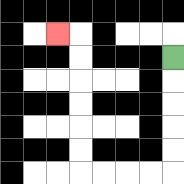{'start': '[7, 2]', 'end': '[2, 1]', 'path_directions': 'D,D,D,D,D,L,L,L,L,U,U,U,U,U,U,L', 'path_coordinates': '[[7, 2], [7, 3], [7, 4], [7, 5], [7, 6], [7, 7], [6, 7], [5, 7], [4, 7], [3, 7], [3, 6], [3, 5], [3, 4], [3, 3], [3, 2], [3, 1], [2, 1]]'}